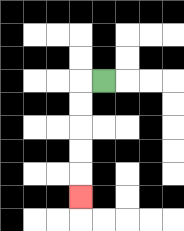{'start': '[4, 3]', 'end': '[3, 8]', 'path_directions': 'L,D,D,D,D,D', 'path_coordinates': '[[4, 3], [3, 3], [3, 4], [3, 5], [3, 6], [3, 7], [3, 8]]'}